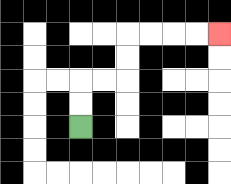{'start': '[3, 5]', 'end': '[9, 1]', 'path_directions': 'U,U,R,R,U,U,R,R,R,R', 'path_coordinates': '[[3, 5], [3, 4], [3, 3], [4, 3], [5, 3], [5, 2], [5, 1], [6, 1], [7, 1], [8, 1], [9, 1]]'}